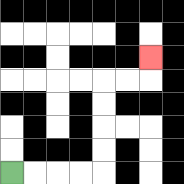{'start': '[0, 7]', 'end': '[6, 2]', 'path_directions': 'R,R,R,R,U,U,U,U,R,R,U', 'path_coordinates': '[[0, 7], [1, 7], [2, 7], [3, 7], [4, 7], [4, 6], [4, 5], [4, 4], [4, 3], [5, 3], [6, 3], [6, 2]]'}